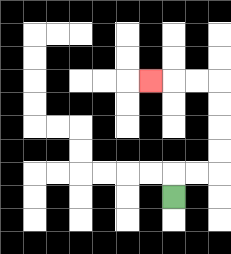{'start': '[7, 8]', 'end': '[6, 3]', 'path_directions': 'U,R,R,U,U,U,U,L,L,L', 'path_coordinates': '[[7, 8], [7, 7], [8, 7], [9, 7], [9, 6], [9, 5], [9, 4], [9, 3], [8, 3], [7, 3], [6, 3]]'}